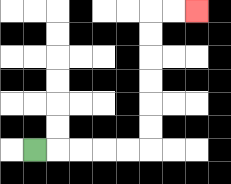{'start': '[1, 6]', 'end': '[8, 0]', 'path_directions': 'R,R,R,R,R,U,U,U,U,U,U,R,R', 'path_coordinates': '[[1, 6], [2, 6], [3, 6], [4, 6], [5, 6], [6, 6], [6, 5], [6, 4], [6, 3], [6, 2], [6, 1], [6, 0], [7, 0], [8, 0]]'}